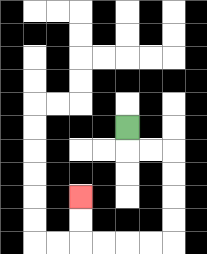{'start': '[5, 5]', 'end': '[3, 8]', 'path_directions': 'D,R,R,D,D,D,D,L,L,L,L,U,U', 'path_coordinates': '[[5, 5], [5, 6], [6, 6], [7, 6], [7, 7], [7, 8], [7, 9], [7, 10], [6, 10], [5, 10], [4, 10], [3, 10], [3, 9], [3, 8]]'}